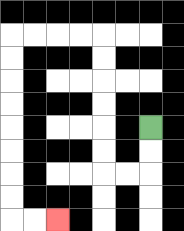{'start': '[6, 5]', 'end': '[2, 9]', 'path_directions': 'D,D,L,L,U,U,U,U,U,U,L,L,L,L,D,D,D,D,D,D,D,D,R,R', 'path_coordinates': '[[6, 5], [6, 6], [6, 7], [5, 7], [4, 7], [4, 6], [4, 5], [4, 4], [4, 3], [4, 2], [4, 1], [3, 1], [2, 1], [1, 1], [0, 1], [0, 2], [0, 3], [0, 4], [0, 5], [0, 6], [0, 7], [0, 8], [0, 9], [1, 9], [2, 9]]'}